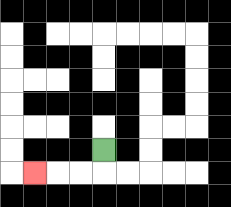{'start': '[4, 6]', 'end': '[1, 7]', 'path_directions': 'D,L,L,L', 'path_coordinates': '[[4, 6], [4, 7], [3, 7], [2, 7], [1, 7]]'}